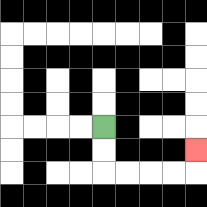{'start': '[4, 5]', 'end': '[8, 6]', 'path_directions': 'D,D,R,R,R,R,U', 'path_coordinates': '[[4, 5], [4, 6], [4, 7], [5, 7], [6, 7], [7, 7], [8, 7], [8, 6]]'}